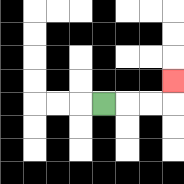{'start': '[4, 4]', 'end': '[7, 3]', 'path_directions': 'R,R,R,U', 'path_coordinates': '[[4, 4], [5, 4], [6, 4], [7, 4], [7, 3]]'}